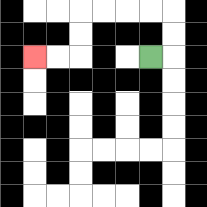{'start': '[6, 2]', 'end': '[1, 2]', 'path_directions': 'R,U,U,L,L,L,L,D,D,L,L', 'path_coordinates': '[[6, 2], [7, 2], [7, 1], [7, 0], [6, 0], [5, 0], [4, 0], [3, 0], [3, 1], [3, 2], [2, 2], [1, 2]]'}